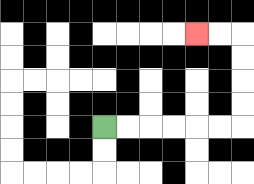{'start': '[4, 5]', 'end': '[8, 1]', 'path_directions': 'R,R,R,R,R,R,U,U,U,U,L,L', 'path_coordinates': '[[4, 5], [5, 5], [6, 5], [7, 5], [8, 5], [9, 5], [10, 5], [10, 4], [10, 3], [10, 2], [10, 1], [9, 1], [8, 1]]'}